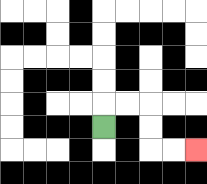{'start': '[4, 5]', 'end': '[8, 6]', 'path_directions': 'U,R,R,D,D,R,R', 'path_coordinates': '[[4, 5], [4, 4], [5, 4], [6, 4], [6, 5], [6, 6], [7, 6], [8, 6]]'}